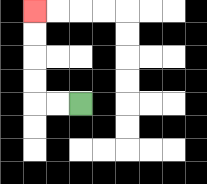{'start': '[3, 4]', 'end': '[1, 0]', 'path_directions': 'L,L,U,U,U,U', 'path_coordinates': '[[3, 4], [2, 4], [1, 4], [1, 3], [1, 2], [1, 1], [1, 0]]'}